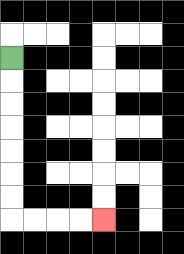{'start': '[0, 2]', 'end': '[4, 9]', 'path_directions': 'D,D,D,D,D,D,D,R,R,R,R', 'path_coordinates': '[[0, 2], [0, 3], [0, 4], [0, 5], [0, 6], [0, 7], [0, 8], [0, 9], [1, 9], [2, 9], [3, 9], [4, 9]]'}